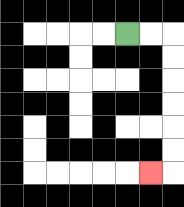{'start': '[5, 1]', 'end': '[6, 7]', 'path_directions': 'R,R,D,D,D,D,D,D,L', 'path_coordinates': '[[5, 1], [6, 1], [7, 1], [7, 2], [7, 3], [7, 4], [7, 5], [7, 6], [7, 7], [6, 7]]'}